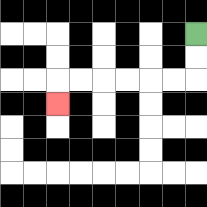{'start': '[8, 1]', 'end': '[2, 4]', 'path_directions': 'D,D,L,L,L,L,L,L,D', 'path_coordinates': '[[8, 1], [8, 2], [8, 3], [7, 3], [6, 3], [5, 3], [4, 3], [3, 3], [2, 3], [2, 4]]'}